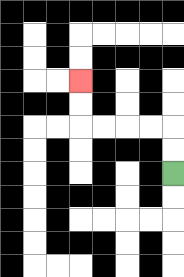{'start': '[7, 7]', 'end': '[3, 3]', 'path_directions': 'U,U,L,L,L,L,U,U', 'path_coordinates': '[[7, 7], [7, 6], [7, 5], [6, 5], [5, 5], [4, 5], [3, 5], [3, 4], [3, 3]]'}